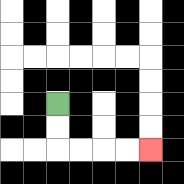{'start': '[2, 4]', 'end': '[6, 6]', 'path_directions': 'D,D,R,R,R,R', 'path_coordinates': '[[2, 4], [2, 5], [2, 6], [3, 6], [4, 6], [5, 6], [6, 6]]'}